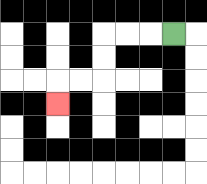{'start': '[7, 1]', 'end': '[2, 4]', 'path_directions': 'L,L,L,D,D,L,L,D', 'path_coordinates': '[[7, 1], [6, 1], [5, 1], [4, 1], [4, 2], [4, 3], [3, 3], [2, 3], [2, 4]]'}